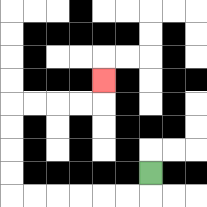{'start': '[6, 7]', 'end': '[4, 3]', 'path_directions': 'D,L,L,L,L,L,L,U,U,U,U,R,R,R,R,U', 'path_coordinates': '[[6, 7], [6, 8], [5, 8], [4, 8], [3, 8], [2, 8], [1, 8], [0, 8], [0, 7], [0, 6], [0, 5], [0, 4], [1, 4], [2, 4], [3, 4], [4, 4], [4, 3]]'}